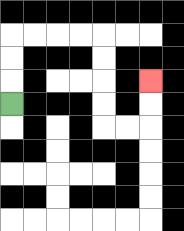{'start': '[0, 4]', 'end': '[6, 3]', 'path_directions': 'U,U,U,R,R,R,R,D,D,D,D,R,R,U,U', 'path_coordinates': '[[0, 4], [0, 3], [0, 2], [0, 1], [1, 1], [2, 1], [3, 1], [4, 1], [4, 2], [4, 3], [4, 4], [4, 5], [5, 5], [6, 5], [6, 4], [6, 3]]'}